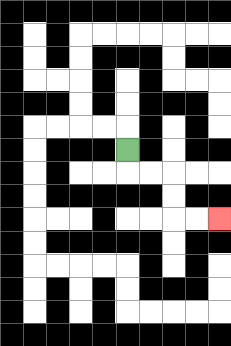{'start': '[5, 6]', 'end': '[9, 9]', 'path_directions': 'D,R,R,D,D,R,R', 'path_coordinates': '[[5, 6], [5, 7], [6, 7], [7, 7], [7, 8], [7, 9], [8, 9], [9, 9]]'}